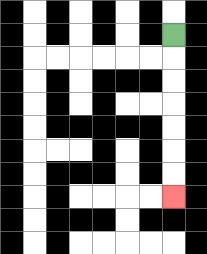{'start': '[7, 1]', 'end': '[7, 8]', 'path_directions': 'D,D,D,D,D,D,D', 'path_coordinates': '[[7, 1], [7, 2], [7, 3], [7, 4], [7, 5], [7, 6], [7, 7], [7, 8]]'}